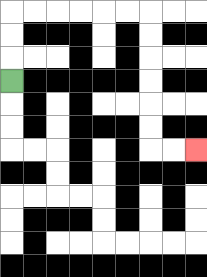{'start': '[0, 3]', 'end': '[8, 6]', 'path_directions': 'U,U,U,R,R,R,R,R,R,D,D,D,D,D,D,R,R', 'path_coordinates': '[[0, 3], [0, 2], [0, 1], [0, 0], [1, 0], [2, 0], [3, 0], [4, 0], [5, 0], [6, 0], [6, 1], [6, 2], [6, 3], [6, 4], [6, 5], [6, 6], [7, 6], [8, 6]]'}